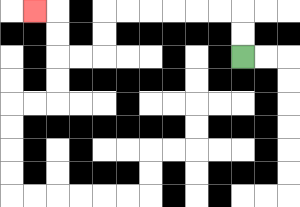{'start': '[10, 2]', 'end': '[1, 0]', 'path_directions': 'U,U,L,L,L,L,L,L,D,D,L,L,U,U,L', 'path_coordinates': '[[10, 2], [10, 1], [10, 0], [9, 0], [8, 0], [7, 0], [6, 0], [5, 0], [4, 0], [4, 1], [4, 2], [3, 2], [2, 2], [2, 1], [2, 0], [1, 0]]'}